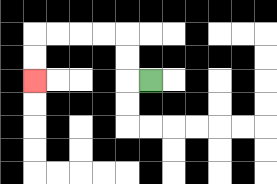{'start': '[6, 3]', 'end': '[1, 3]', 'path_directions': 'L,U,U,L,L,L,L,D,D', 'path_coordinates': '[[6, 3], [5, 3], [5, 2], [5, 1], [4, 1], [3, 1], [2, 1], [1, 1], [1, 2], [1, 3]]'}